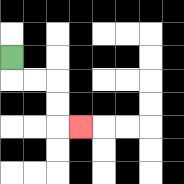{'start': '[0, 2]', 'end': '[3, 5]', 'path_directions': 'D,R,R,D,D,R', 'path_coordinates': '[[0, 2], [0, 3], [1, 3], [2, 3], [2, 4], [2, 5], [3, 5]]'}